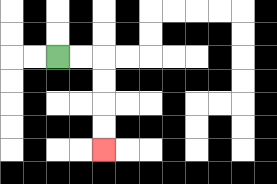{'start': '[2, 2]', 'end': '[4, 6]', 'path_directions': 'R,R,D,D,D,D', 'path_coordinates': '[[2, 2], [3, 2], [4, 2], [4, 3], [4, 4], [4, 5], [4, 6]]'}